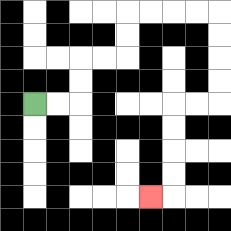{'start': '[1, 4]', 'end': '[6, 8]', 'path_directions': 'R,R,U,U,R,R,U,U,R,R,R,R,D,D,D,D,L,L,D,D,D,D,L', 'path_coordinates': '[[1, 4], [2, 4], [3, 4], [3, 3], [3, 2], [4, 2], [5, 2], [5, 1], [5, 0], [6, 0], [7, 0], [8, 0], [9, 0], [9, 1], [9, 2], [9, 3], [9, 4], [8, 4], [7, 4], [7, 5], [7, 6], [7, 7], [7, 8], [6, 8]]'}